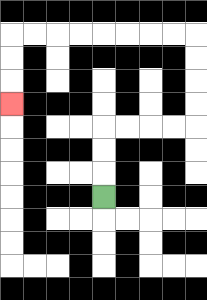{'start': '[4, 8]', 'end': '[0, 4]', 'path_directions': 'U,U,U,R,R,R,R,U,U,U,U,L,L,L,L,L,L,L,L,D,D,D', 'path_coordinates': '[[4, 8], [4, 7], [4, 6], [4, 5], [5, 5], [6, 5], [7, 5], [8, 5], [8, 4], [8, 3], [8, 2], [8, 1], [7, 1], [6, 1], [5, 1], [4, 1], [3, 1], [2, 1], [1, 1], [0, 1], [0, 2], [0, 3], [0, 4]]'}